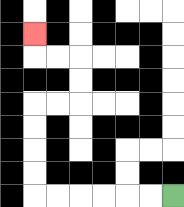{'start': '[7, 8]', 'end': '[1, 1]', 'path_directions': 'L,L,L,L,L,L,U,U,U,U,R,R,U,U,L,L,U', 'path_coordinates': '[[7, 8], [6, 8], [5, 8], [4, 8], [3, 8], [2, 8], [1, 8], [1, 7], [1, 6], [1, 5], [1, 4], [2, 4], [3, 4], [3, 3], [3, 2], [2, 2], [1, 2], [1, 1]]'}